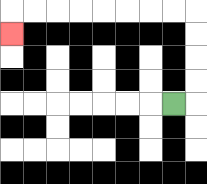{'start': '[7, 4]', 'end': '[0, 1]', 'path_directions': 'R,U,U,U,U,L,L,L,L,L,L,L,L,D', 'path_coordinates': '[[7, 4], [8, 4], [8, 3], [8, 2], [8, 1], [8, 0], [7, 0], [6, 0], [5, 0], [4, 0], [3, 0], [2, 0], [1, 0], [0, 0], [0, 1]]'}